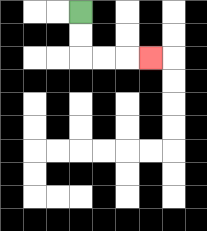{'start': '[3, 0]', 'end': '[6, 2]', 'path_directions': 'D,D,R,R,R', 'path_coordinates': '[[3, 0], [3, 1], [3, 2], [4, 2], [5, 2], [6, 2]]'}